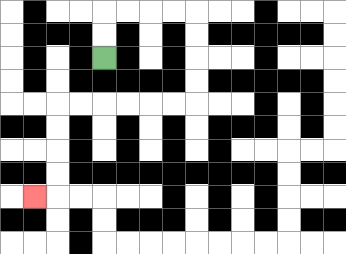{'start': '[4, 2]', 'end': '[1, 8]', 'path_directions': 'U,U,R,R,R,R,D,D,D,D,L,L,L,L,L,L,D,D,D,D,L', 'path_coordinates': '[[4, 2], [4, 1], [4, 0], [5, 0], [6, 0], [7, 0], [8, 0], [8, 1], [8, 2], [8, 3], [8, 4], [7, 4], [6, 4], [5, 4], [4, 4], [3, 4], [2, 4], [2, 5], [2, 6], [2, 7], [2, 8], [1, 8]]'}